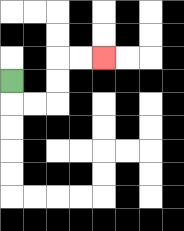{'start': '[0, 3]', 'end': '[4, 2]', 'path_directions': 'D,R,R,U,U,R,R', 'path_coordinates': '[[0, 3], [0, 4], [1, 4], [2, 4], [2, 3], [2, 2], [3, 2], [4, 2]]'}